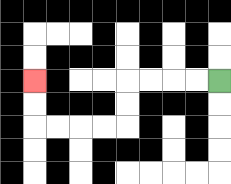{'start': '[9, 3]', 'end': '[1, 3]', 'path_directions': 'L,L,L,L,D,D,L,L,L,L,U,U', 'path_coordinates': '[[9, 3], [8, 3], [7, 3], [6, 3], [5, 3], [5, 4], [5, 5], [4, 5], [3, 5], [2, 5], [1, 5], [1, 4], [1, 3]]'}